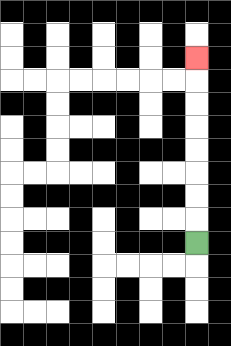{'start': '[8, 10]', 'end': '[8, 2]', 'path_directions': 'U,U,U,U,U,U,U,U', 'path_coordinates': '[[8, 10], [8, 9], [8, 8], [8, 7], [8, 6], [8, 5], [8, 4], [8, 3], [8, 2]]'}